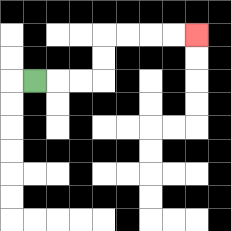{'start': '[1, 3]', 'end': '[8, 1]', 'path_directions': 'R,R,R,U,U,R,R,R,R', 'path_coordinates': '[[1, 3], [2, 3], [3, 3], [4, 3], [4, 2], [4, 1], [5, 1], [6, 1], [7, 1], [8, 1]]'}